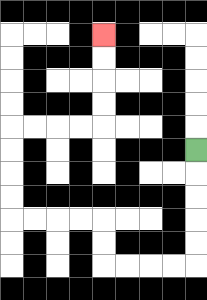{'start': '[8, 6]', 'end': '[4, 1]', 'path_directions': 'D,D,D,D,D,L,L,L,L,U,U,L,L,L,L,U,U,U,U,R,R,R,R,U,U,U,U', 'path_coordinates': '[[8, 6], [8, 7], [8, 8], [8, 9], [8, 10], [8, 11], [7, 11], [6, 11], [5, 11], [4, 11], [4, 10], [4, 9], [3, 9], [2, 9], [1, 9], [0, 9], [0, 8], [0, 7], [0, 6], [0, 5], [1, 5], [2, 5], [3, 5], [4, 5], [4, 4], [4, 3], [4, 2], [4, 1]]'}